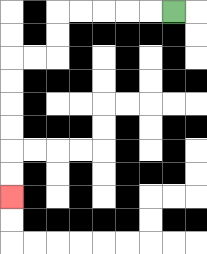{'start': '[7, 0]', 'end': '[0, 8]', 'path_directions': 'L,L,L,L,L,D,D,L,L,D,D,D,D,D,D', 'path_coordinates': '[[7, 0], [6, 0], [5, 0], [4, 0], [3, 0], [2, 0], [2, 1], [2, 2], [1, 2], [0, 2], [0, 3], [0, 4], [0, 5], [0, 6], [0, 7], [0, 8]]'}